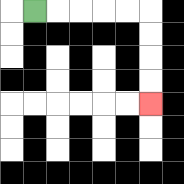{'start': '[1, 0]', 'end': '[6, 4]', 'path_directions': 'R,R,R,R,R,D,D,D,D', 'path_coordinates': '[[1, 0], [2, 0], [3, 0], [4, 0], [5, 0], [6, 0], [6, 1], [6, 2], [6, 3], [6, 4]]'}